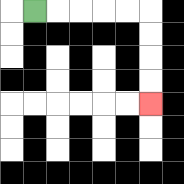{'start': '[1, 0]', 'end': '[6, 4]', 'path_directions': 'R,R,R,R,R,D,D,D,D', 'path_coordinates': '[[1, 0], [2, 0], [3, 0], [4, 0], [5, 0], [6, 0], [6, 1], [6, 2], [6, 3], [6, 4]]'}